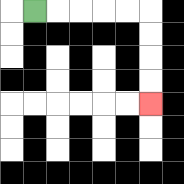{'start': '[1, 0]', 'end': '[6, 4]', 'path_directions': 'R,R,R,R,R,D,D,D,D', 'path_coordinates': '[[1, 0], [2, 0], [3, 0], [4, 0], [5, 0], [6, 0], [6, 1], [6, 2], [6, 3], [6, 4]]'}